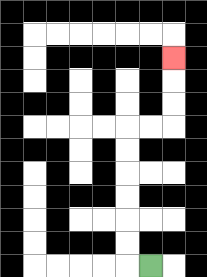{'start': '[6, 11]', 'end': '[7, 2]', 'path_directions': 'L,U,U,U,U,U,U,R,R,U,U,U', 'path_coordinates': '[[6, 11], [5, 11], [5, 10], [5, 9], [5, 8], [5, 7], [5, 6], [5, 5], [6, 5], [7, 5], [7, 4], [7, 3], [7, 2]]'}